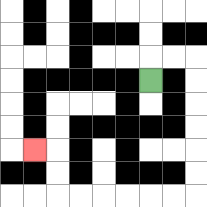{'start': '[6, 3]', 'end': '[1, 6]', 'path_directions': 'U,R,R,D,D,D,D,D,D,L,L,L,L,L,L,U,U,L', 'path_coordinates': '[[6, 3], [6, 2], [7, 2], [8, 2], [8, 3], [8, 4], [8, 5], [8, 6], [8, 7], [8, 8], [7, 8], [6, 8], [5, 8], [4, 8], [3, 8], [2, 8], [2, 7], [2, 6], [1, 6]]'}